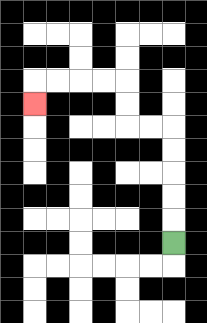{'start': '[7, 10]', 'end': '[1, 4]', 'path_directions': 'U,U,U,U,U,L,L,U,U,L,L,L,L,D', 'path_coordinates': '[[7, 10], [7, 9], [7, 8], [7, 7], [7, 6], [7, 5], [6, 5], [5, 5], [5, 4], [5, 3], [4, 3], [3, 3], [2, 3], [1, 3], [1, 4]]'}